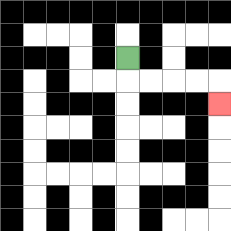{'start': '[5, 2]', 'end': '[9, 4]', 'path_directions': 'D,R,R,R,R,D', 'path_coordinates': '[[5, 2], [5, 3], [6, 3], [7, 3], [8, 3], [9, 3], [9, 4]]'}